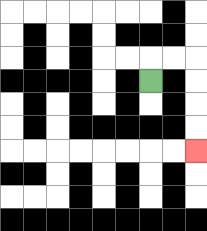{'start': '[6, 3]', 'end': '[8, 6]', 'path_directions': 'U,R,R,D,D,D,D', 'path_coordinates': '[[6, 3], [6, 2], [7, 2], [8, 2], [8, 3], [8, 4], [8, 5], [8, 6]]'}